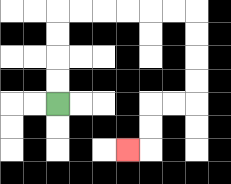{'start': '[2, 4]', 'end': '[5, 6]', 'path_directions': 'U,U,U,U,R,R,R,R,R,R,D,D,D,D,L,L,D,D,L', 'path_coordinates': '[[2, 4], [2, 3], [2, 2], [2, 1], [2, 0], [3, 0], [4, 0], [5, 0], [6, 0], [7, 0], [8, 0], [8, 1], [8, 2], [8, 3], [8, 4], [7, 4], [6, 4], [6, 5], [6, 6], [5, 6]]'}